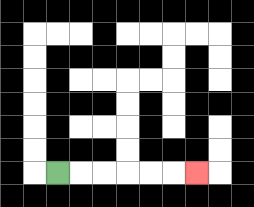{'start': '[2, 7]', 'end': '[8, 7]', 'path_directions': 'R,R,R,R,R,R', 'path_coordinates': '[[2, 7], [3, 7], [4, 7], [5, 7], [6, 7], [7, 7], [8, 7]]'}